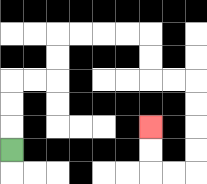{'start': '[0, 6]', 'end': '[6, 5]', 'path_directions': 'U,U,U,R,R,U,U,R,R,R,R,D,D,R,R,D,D,D,D,L,L,U,U', 'path_coordinates': '[[0, 6], [0, 5], [0, 4], [0, 3], [1, 3], [2, 3], [2, 2], [2, 1], [3, 1], [4, 1], [5, 1], [6, 1], [6, 2], [6, 3], [7, 3], [8, 3], [8, 4], [8, 5], [8, 6], [8, 7], [7, 7], [6, 7], [6, 6], [6, 5]]'}